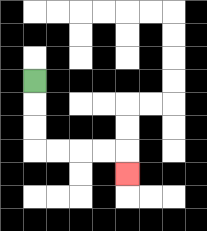{'start': '[1, 3]', 'end': '[5, 7]', 'path_directions': 'D,D,D,R,R,R,R,D', 'path_coordinates': '[[1, 3], [1, 4], [1, 5], [1, 6], [2, 6], [3, 6], [4, 6], [5, 6], [5, 7]]'}